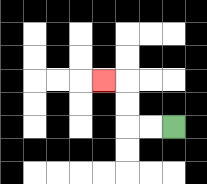{'start': '[7, 5]', 'end': '[4, 3]', 'path_directions': 'L,L,U,U,L', 'path_coordinates': '[[7, 5], [6, 5], [5, 5], [5, 4], [5, 3], [4, 3]]'}